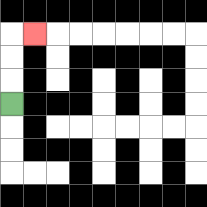{'start': '[0, 4]', 'end': '[1, 1]', 'path_directions': 'U,U,U,R', 'path_coordinates': '[[0, 4], [0, 3], [0, 2], [0, 1], [1, 1]]'}